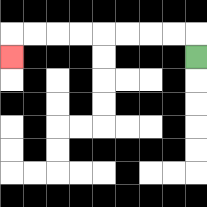{'start': '[8, 2]', 'end': '[0, 2]', 'path_directions': 'U,L,L,L,L,L,L,L,L,D', 'path_coordinates': '[[8, 2], [8, 1], [7, 1], [6, 1], [5, 1], [4, 1], [3, 1], [2, 1], [1, 1], [0, 1], [0, 2]]'}